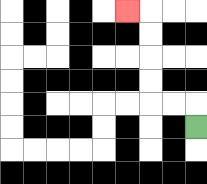{'start': '[8, 5]', 'end': '[5, 0]', 'path_directions': 'U,L,L,U,U,U,U,L', 'path_coordinates': '[[8, 5], [8, 4], [7, 4], [6, 4], [6, 3], [6, 2], [6, 1], [6, 0], [5, 0]]'}